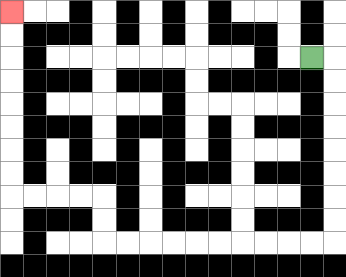{'start': '[13, 2]', 'end': '[0, 0]', 'path_directions': 'R,D,D,D,D,D,D,D,D,L,L,L,L,L,L,L,L,L,L,U,U,L,L,L,L,U,U,U,U,U,U,U,U', 'path_coordinates': '[[13, 2], [14, 2], [14, 3], [14, 4], [14, 5], [14, 6], [14, 7], [14, 8], [14, 9], [14, 10], [13, 10], [12, 10], [11, 10], [10, 10], [9, 10], [8, 10], [7, 10], [6, 10], [5, 10], [4, 10], [4, 9], [4, 8], [3, 8], [2, 8], [1, 8], [0, 8], [0, 7], [0, 6], [0, 5], [0, 4], [0, 3], [0, 2], [0, 1], [0, 0]]'}